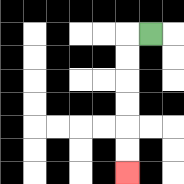{'start': '[6, 1]', 'end': '[5, 7]', 'path_directions': 'L,D,D,D,D,D,D', 'path_coordinates': '[[6, 1], [5, 1], [5, 2], [5, 3], [5, 4], [5, 5], [5, 6], [5, 7]]'}